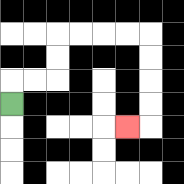{'start': '[0, 4]', 'end': '[5, 5]', 'path_directions': 'U,R,R,U,U,R,R,R,R,D,D,D,D,L', 'path_coordinates': '[[0, 4], [0, 3], [1, 3], [2, 3], [2, 2], [2, 1], [3, 1], [4, 1], [5, 1], [6, 1], [6, 2], [6, 3], [6, 4], [6, 5], [5, 5]]'}